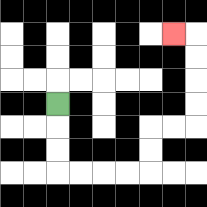{'start': '[2, 4]', 'end': '[7, 1]', 'path_directions': 'D,D,D,R,R,R,R,U,U,R,R,U,U,U,U,L', 'path_coordinates': '[[2, 4], [2, 5], [2, 6], [2, 7], [3, 7], [4, 7], [5, 7], [6, 7], [6, 6], [6, 5], [7, 5], [8, 5], [8, 4], [8, 3], [8, 2], [8, 1], [7, 1]]'}